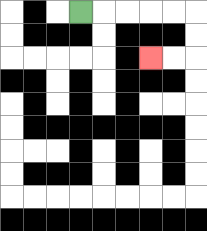{'start': '[3, 0]', 'end': '[6, 2]', 'path_directions': 'R,R,R,R,R,D,D,L,L', 'path_coordinates': '[[3, 0], [4, 0], [5, 0], [6, 0], [7, 0], [8, 0], [8, 1], [8, 2], [7, 2], [6, 2]]'}